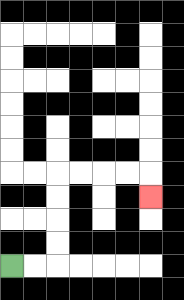{'start': '[0, 11]', 'end': '[6, 8]', 'path_directions': 'R,R,U,U,U,U,R,R,R,R,D', 'path_coordinates': '[[0, 11], [1, 11], [2, 11], [2, 10], [2, 9], [2, 8], [2, 7], [3, 7], [4, 7], [5, 7], [6, 7], [6, 8]]'}